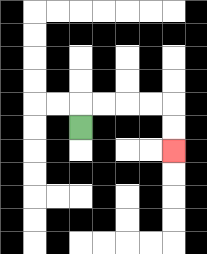{'start': '[3, 5]', 'end': '[7, 6]', 'path_directions': 'U,R,R,R,R,D,D', 'path_coordinates': '[[3, 5], [3, 4], [4, 4], [5, 4], [6, 4], [7, 4], [7, 5], [7, 6]]'}